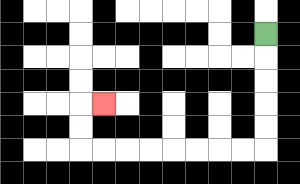{'start': '[11, 1]', 'end': '[4, 4]', 'path_directions': 'D,D,D,D,D,L,L,L,L,L,L,L,L,U,U,R', 'path_coordinates': '[[11, 1], [11, 2], [11, 3], [11, 4], [11, 5], [11, 6], [10, 6], [9, 6], [8, 6], [7, 6], [6, 6], [5, 6], [4, 6], [3, 6], [3, 5], [3, 4], [4, 4]]'}